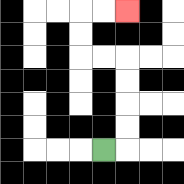{'start': '[4, 6]', 'end': '[5, 0]', 'path_directions': 'R,U,U,U,U,L,L,U,U,R,R', 'path_coordinates': '[[4, 6], [5, 6], [5, 5], [5, 4], [5, 3], [5, 2], [4, 2], [3, 2], [3, 1], [3, 0], [4, 0], [5, 0]]'}